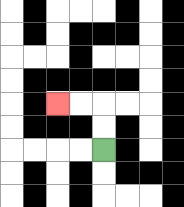{'start': '[4, 6]', 'end': '[2, 4]', 'path_directions': 'U,U,L,L', 'path_coordinates': '[[4, 6], [4, 5], [4, 4], [3, 4], [2, 4]]'}